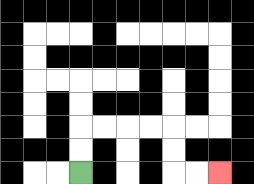{'start': '[3, 7]', 'end': '[9, 7]', 'path_directions': 'U,U,R,R,R,R,D,D,R,R', 'path_coordinates': '[[3, 7], [3, 6], [3, 5], [4, 5], [5, 5], [6, 5], [7, 5], [7, 6], [7, 7], [8, 7], [9, 7]]'}